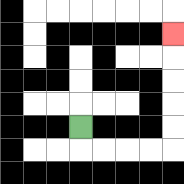{'start': '[3, 5]', 'end': '[7, 1]', 'path_directions': 'D,R,R,R,R,U,U,U,U,U', 'path_coordinates': '[[3, 5], [3, 6], [4, 6], [5, 6], [6, 6], [7, 6], [7, 5], [7, 4], [7, 3], [7, 2], [7, 1]]'}